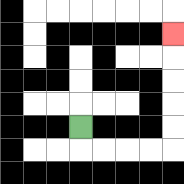{'start': '[3, 5]', 'end': '[7, 1]', 'path_directions': 'D,R,R,R,R,U,U,U,U,U', 'path_coordinates': '[[3, 5], [3, 6], [4, 6], [5, 6], [6, 6], [7, 6], [7, 5], [7, 4], [7, 3], [7, 2], [7, 1]]'}